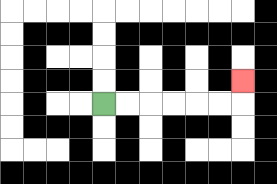{'start': '[4, 4]', 'end': '[10, 3]', 'path_directions': 'R,R,R,R,R,R,U', 'path_coordinates': '[[4, 4], [5, 4], [6, 4], [7, 4], [8, 4], [9, 4], [10, 4], [10, 3]]'}